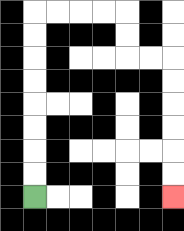{'start': '[1, 8]', 'end': '[7, 8]', 'path_directions': 'U,U,U,U,U,U,U,U,R,R,R,R,D,D,R,R,D,D,D,D,D,D', 'path_coordinates': '[[1, 8], [1, 7], [1, 6], [1, 5], [1, 4], [1, 3], [1, 2], [1, 1], [1, 0], [2, 0], [3, 0], [4, 0], [5, 0], [5, 1], [5, 2], [6, 2], [7, 2], [7, 3], [7, 4], [7, 5], [7, 6], [7, 7], [7, 8]]'}